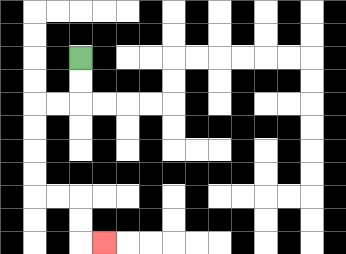{'start': '[3, 2]', 'end': '[4, 10]', 'path_directions': 'D,D,L,L,D,D,D,D,R,R,D,D,R', 'path_coordinates': '[[3, 2], [3, 3], [3, 4], [2, 4], [1, 4], [1, 5], [1, 6], [1, 7], [1, 8], [2, 8], [3, 8], [3, 9], [3, 10], [4, 10]]'}